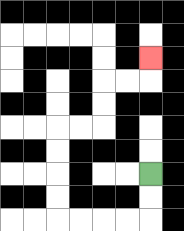{'start': '[6, 7]', 'end': '[6, 2]', 'path_directions': 'D,D,L,L,L,L,U,U,U,U,R,R,U,U,R,R,U', 'path_coordinates': '[[6, 7], [6, 8], [6, 9], [5, 9], [4, 9], [3, 9], [2, 9], [2, 8], [2, 7], [2, 6], [2, 5], [3, 5], [4, 5], [4, 4], [4, 3], [5, 3], [6, 3], [6, 2]]'}